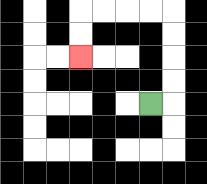{'start': '[6, 4]', 'end': '[3, 2]', 'path_directions': 'R,U,U,U,U,L,L,L,L,D,D', 'path_coordinates': '[[6, 4], [7, 4], [7, 3], [7, 2], [7, 1], [7, 0], [6, 0], [5, 0], [4, 0], [3, 0], [3, 1], [3, 2]]'}